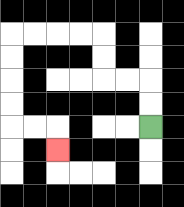{'start': '[6, 5]', 'end': '[2, 6]', 'path_directions': 'U,U,L,L,U,U,L,L,L,L,D,D,D,D,R,R,D', 'path_coordinates': '[[6, 5], [6, 4], [6, 3], [5, 3], [4, 3], [4, 2], [4, 1], [3, 1], [2, 1], [1, 1], [0, 1], [0, 2], [0, 3], [0, 4], [0, 5], [1, 5], [2, 5], [2, 6]]'}